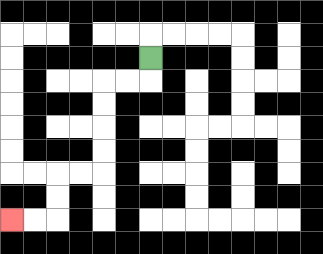{'start': '[6, 2]', 'end': '[0, 9]', 'path_directions': 'D,L,L,D,D,D,D,L,L,D,D,L,L', 'path_coordinates': '[[6, 2], [6, 3], [5, 3], [4, 3], [4, 4], [4, 5], [4, 6], [4, 7], [3, 7], [2, 7], [2, 8], [2, 9], [1, 9], [0, 9]]'}